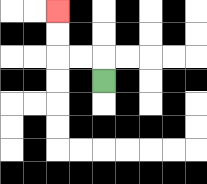{'start': '[4, 3]', 'end': '[2, 0]', 'path_directions': 'U,L,L,U,U', 'path_coordinates': '[[4, 3], [4, 2], [3, 2], [2, 2], [2, 1], [2, 0]]'}